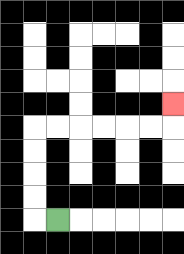{'start': '[2, 9]', 'end': '[7, 4]', 'path_directions': 'L,U,U,U,U,R,R,R,R,R,R,U', 'path_coordinates': '[[2, 9], [1, 9], [1, 8], [1, 7], [1, 6], [1, 5], [2, 5], [3, 5], [4, 5], [5, 5], [6, 5], [7, 5], [7, 4]]'}